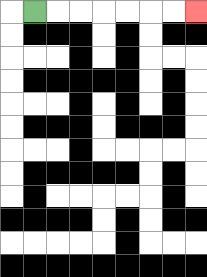{'start': '[1, 0]', 'end': '[8, 0]', 'path_directions': 'R,R,R,R,R,R,R', 'path_coordinates': '[[1, 0], [2, 0], [3, 0], [4, 0], [5, 0], [6, 0], [7, 0], [8, 0]]'}